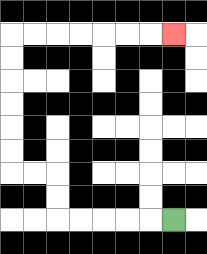{'start': '[7, 9]', 'end': '[7, 1]', 'path_directions': 'L,L,L,L,L,U,U,L,L,U,U,U,U,U,U,R,R,R,R,R,R,R', 'path_coordinates': '[[7, 9], [6, 9], [5, 9], [4, 9], [3, 9], [2, 9], [2, 8], [2, 7], [1, 7], [0, 7], [0, 6], [0, 5], [0, 4], [0, 3], [0, 2], [0, 1], [1, 1], [2, 1], [3, 1], [4, 1], [5, 1], [6, 1], [7, 1]]'}